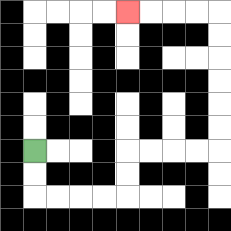{'start': '[1, 6]', 'end': '[5, 0]', 'path_directions': 'D,D,R,R,R,R,U,U,R,R,R,R,U,U,U,U,U,U,L,L,L,L', 'path_coordinates': '[[1, 6], [1, 7], [1, 8], [2, 8], [3, 8], [4, 8], [5, 8], [5, 7], [5, 6], [6, 6], [7, 6], [8, 6], [9, 6], [9, 5], [9, 4], [9, 3], [9, 2], [9, 1], [9, 0], [8, 0], [7, 0], [6, 0], [5, 0]]'}